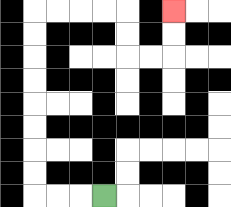{'start': '[4, 8]', 'end': '[7, 0]', 'path_directions': 'L,L,L,U,U,U,U,U,U,U,U,R,R,R,R,D,D,R,R,U,U', 'path_coordinates': '[[4, 8], [3, 8], [2, 8], [1, 8], [1, 7], [1, 6], [1, 5], [1, 4], [1, 3], [1, 2], [1, 1], [1, 0], [2, 0], [3, 0], [4, 0], [5, 0], [5, 1], [5, 2], [6, 2], [7, 2], [7, 1], [7, 0]]'}